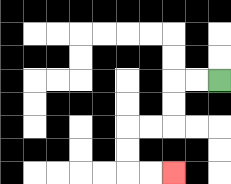{'start': '[9, 3]', 'end': '[7, 7]', 'path_directions': 'L,L,D,D,L,L,D,D,R,R', 'path_coordinates': '[[9, 3], [8, 3], [7, 3], [7, 4], [7, 5], [6, 5], [5, 5], [5, 6], [5, 7], [6, 7], [7, 7]]'}